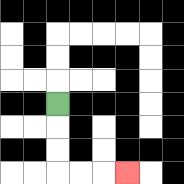{'start': '[2, 4]', 'end': '[5, 7]', 'path_directions': 'D,D,D,R,R,R', 'path_coordinates': '[[2, 4], [2, 5], [2, 6], [2, 7], [3, 7], [4, 7], [5, 7]]'}